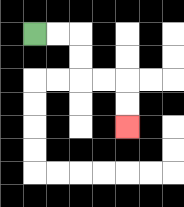{'start': '[1, 1]', 'end': '[5, 5]', 'path_directions': 'R,R,D,D,R,R,D,D', 'path_coordinates': '[[1, 1], [2, 1], [3, 1], [3, 2], [3, 3], [4, 3], [5, 3], [5, 4], [5, 5]]'}